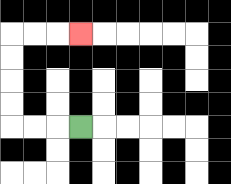{'start': '[3, 5]', 'end': '[3, 1]', 'path_directions': 'L,L,L,U,U,U,U,R,R,R', 'path_coordinates': '[[3, 5], [2, 5], [1, 5], [0, 5], [0, 4], [0, 3], [0, 2], [0, 1], [1, 1], [2, 1], [3, 1]]'}